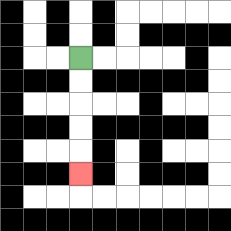{'start': '[3, 2]', 'end': '[3, 7]', 'path_directions': 'D,D,D,D,D', 'path_coordinates': '[[3, 2], [3, 3], [3, 4], [3, 5], [3, 6], [3, 7]]'}